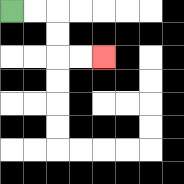{'start': '[0, 0]', 'end': '[4, 2]', 'path_directions': 'R,R,D,D,R,R', 'path_coordinates': '[[0, 0], [1, 0], [2, 0], [2, 1], [2, 2], [3, 2], [4, 2]]'}